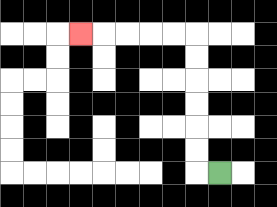{'start': '[9, 7]', 'end': '[3, 1]', 'path_directions': 'L,U,U,U,U,U,U,L,L,L,L,L', 'path_coordinates': '[[9, 7], [8, 7], [8, 6], [8, 5], [8, 4], [8, 3], [8, 2], [8, 1], [7, 1], [6, 1], [5, 1], [4, 1], [3, 1]]'}